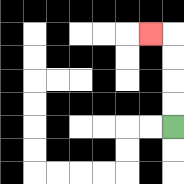{'start': '[7, 5]', 'end': '[6, 1]', 'path_directions': 'U,U,U,U,L', 'path_coordinates': '[[7, 5], [7, 4], [7, 3], [7, 2], [7, 1], [6, 1]]'}